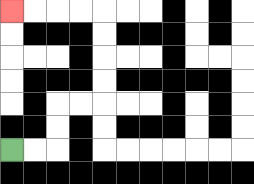{'start': '[0, 6]', 'end': '[0, 0]', 'path_directions': 'R,R,U,U,R,R,U,U,U,U,L,L,L,L', 'path_coordinates': '[[0, 6], [1, 6], [2, 6], [2, 5], [2, 4], [3, 4], [4, 4], [4, 3], [4, 2], [4, 1], [4, 0], [3, 0], [2, 0], [1, 0], [0, 0]]'}